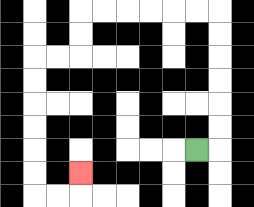{'start': '[8, 6]', 'end': '[3, 7]', 'path_directions': 'R,U,U,U,U,U,U,L,L,L,L,L,L,D,D,L,L,D,D,D,D,D,D,R,R,U', 'path_coordinates': '[[8, 6], [9, 6], [9, 5], [9, 4], [9, 3], [9, 2], [9, 1], [9, 0], [8, 0], [7, 0], [6, 0], [5, 0], [4, 0], [3, 0], [3, 1], [3, 2], [2, 2], [1, 2], [1, 3], [1, 4], [1, 5], [1, 6], [1, 7], [1, 8], [2, 8], [3, 8], [3, 7]]'}